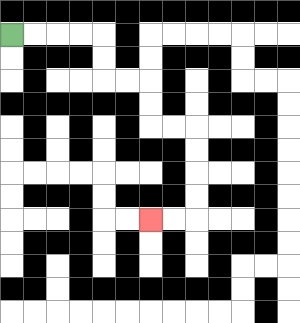{'start': '[0, 1]', 'end': '[6, 9]', 'path_directions': 'R,R,R,R,D,D,R,R,D,D,R,R,D,D,D,D,L,L', 'path_coordinates': '[[0, 1], [1, 1], [2, 1], [3, 1], [4, 1], [4, 2], [4, 3], [5, 3], [6, 3], [6, 4], [6, 5], [7, 5], [8, 5], [8, 6], [8, 7], [8, 8], [8, 9], [7, 9], [6, 9]]'}